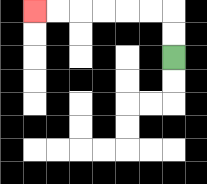{'start': '[7, 2]', 'end': '[1, 0]', 'path_directions': 'U,U,L,L,L,L,L,L', 'path_coordinates': '[[7, 2], [7, 1], [7, 0], [6, 0], [5, 0], [4, 0], [3, 0], [2, 0], [1, 0]]'}